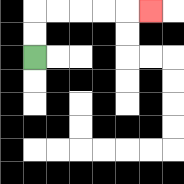{'start': '[1, 2]', 'end': '[6, 0]', 'path_directions': 'U,U,R,R,R,R,R', 'path_coordinates': '[[1, 2], [1, 1], [1, 0], [2, 0], [3, 0], [4, 0], [5, 0], [6, 0]]'}